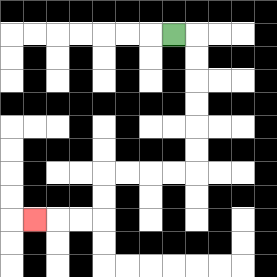{'start': '[7, 1]', 'end': '[1, 9]', 'path_directions': 'R,D,D,D,D,D,D,L,L,L,L,D,D,L,L,L', 'path_coordinates': '[[7, 1], [8, 1], [8, 2], [8, 3], [8, 4], [8, 5], [8, 6], [8, 7], [7, 7], [6, 7], [5, 7], [4, 7], [4, 8], [4, 9], [3, 9], [2, 9], [1, 9]]'}